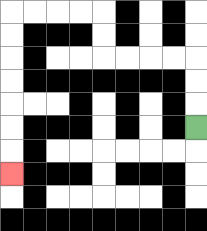{'start': '[8, 5]', 'end': '[0, 7]', 'path_directions': 'U,U,U,L,L,L,L,U,U,L,L,L,L,D,D,D,D,D,D,D', 'path_coordinates': '[[8, 5], [8, 4], [8, 3], [8, 2], [7, 2], [6, 2], [5, 2], [4, 2], [4, 1], [4, 0], [3, 0], [2, 0], [1, 0], [0, 0], [0, 1], [0, 2], [0, 3], [0, 4], [0, 5], [0, 6], [0, 7]]'}